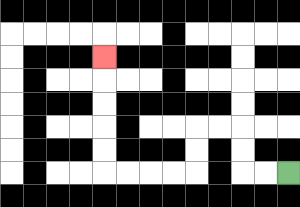{'start': '[12, 7]', 'end': '[4, 2]', 'path_directions': 'L,L,U,U,L,L,D,D,L,L,L,L,U,U,U,U,U', 'path_coordinates': '[[12, 7], [11, 7], [10, 7], [10, 6], [10, 5], [9, 5], [8, 5], [8, 6], [8, 7], [7, 7], [6, 7], [5, 7], [4, 7], [4, 6], [4, 5], [4, 4], [4, 3], [4, 2]]'}